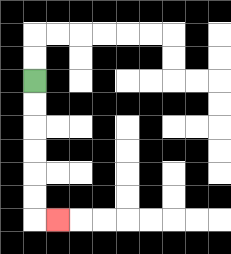{'start': '[1, 3]', 'end': '[2, 9]', 'path_directions': 'D,D,D,D,D,D,R', 'path_coordinates': '[[1, 3], [1, 4], [1, 5], [1, 6], [1, 7], [1, 8], [1, 9], [2, 9]]'}